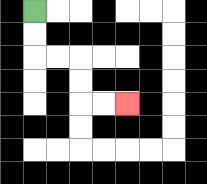{'start': '[1, 0]', 'end': '[5, 4]', 'path_directions': 'D,D,R,R,D,D,R,R', 'path_coordinates': '[[1, 0], [1, 1], [1, 2], [2, 2], [3, 2], [3, 3], [3, 4], [4, 4], [5, 4]]'}